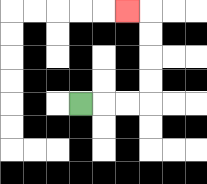{'start': '[3, 4]', 'end': '[5, 0]', 'path_directions': 'R,R,R,U,U,U,U,L', 'path_coordinates': '[[3, 4], [4, 4], [5, 4], [6, 4], [6, 3], [6, 2], [6, 1], [6, 0], [5, 0]]'}